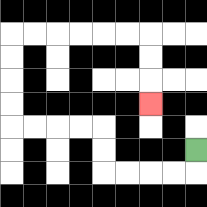{'start': '[8, 6]', 'end': '[6, 4]', 'path_directions': 'D,L,L,L,L,U,U,L,L,L,L,U,U,U,U,R,R,R,R,R,R,D,D,D', 'path_coordinates': '[[8, 6], [8, 7], [7, 7], [6, 7], [5, 7], [4, 7], [4, 6], [4, 5], [3, 5], [2, 5], [1, 5], [0, 5], [0, 4], [0, 3], [0, 2], [0, 1], [1, 1], [2, 1], [3, 1], [4, 1], [5, 1], [6, 1], [6, 2], [6, 3], [6, 4]]'}